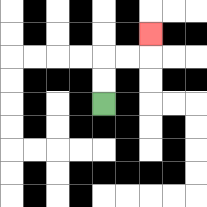{'start': '[4, 4]', 'end': '[6, 1]', 'path_directions': 'U,U,R,R,U', 'path_coordinates': '[[4, 4], [4, 3], [4, 2], [5, 2], [6, 2], [6, 1]]'}